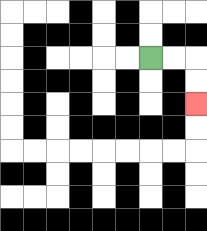{'start': '[6, 2]', 'end': '[8, 4]', 'path_directions': 'R,R,D,D', 'path_coordinates': '[[6, 2], [7, 2], [8, 2], [8, 3], [8, 4]]'}